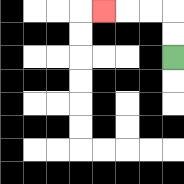{'start': '[7, 2]', 'end': '[4, 0]', 'path_directions': 'U,U,L,L,L', 'path_coordinates': '[[7, 2], [7, 1], [7, 0], [6, 0], [5, 0], [4, 0]]'}